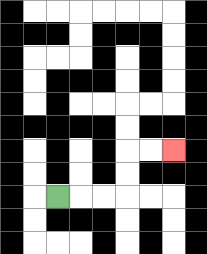{'start': '[2, 8]', 'end': '[7, 6]', 'path_directions': 'R,R,R,U,U,R,R', 'path_coordinates': '[[2, 8], [3, 8], [4, 8], [5, 8], [5, 7], [5, 6], [6, 6], [7, 6]]'}